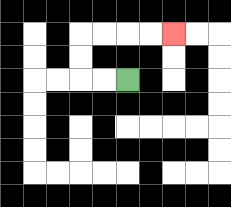{'start': '[5, 3]', 'end': '[7, 1]', 'path_directions': 'L,L,U,U,R,R,R,R', 'path_coordinates': '[[5, 3], [4, 3], [3, 3], [3, 2], [3, 1], [4, 1], [5, 1], [6, 1], [7, 1]]'}